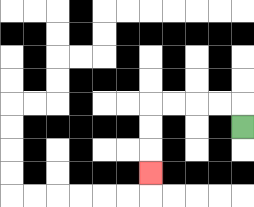{'start': '[10, 5]', 'end': '[6, 7]', 'path_directions': 'U,L,L,L,L,D,D,D', 'path_coordinates': '[[10, 5], [10, 4], [9, 4], [8, 4], [7, 4], [6, 4], [6, 5], [6, 6], [6, 7]]'}